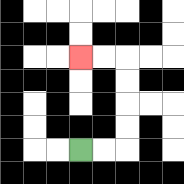{'start': '[3, 6]', 'end': '[3, 2]', 'path_directions': 'R,R,U,U,U,U,L,L', 'path_coordinates': '[[3, 6], [4, 6], [5, 6], [5, 5], [5, 4], [5, 3], [5, 2], [4, 2], [3, 2]]'}